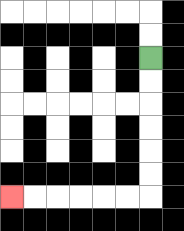{'start': '[6, 2]', 'end': '[0, 8]', 'path_directions': 'D,D,D,D,D,D,L,L,L,L,L,L', 'path_coordinates': '[[6, 2], [6, 3], [6, 4], [6, 5], [6, 6], [6, 7], [6, 8], [5, 8], [4, 8], [3, 8], [2, 8], [1, 8], [0, 8]]'}